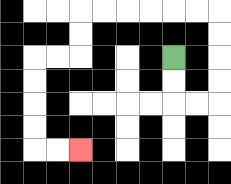{'start': '[7, 2]', 'end': '[3, 6]', 'path_directions': 'D,D,R,R,U,U,U,U,L,L,L,L,L,L,D,D,L,L,D,D,D,D,R,R', 'path_coordinates': '[[7, 2], [7, 3], [7, 4], [8, 4], [9, 4], [9, 3], [9, 2], [9, 1], [9, 0], [8, 0], [7, 0], [6, 0], [5, 0], [4, 0], [3, 0], [3, 1], [3, 2], [2, 2], [1, 2], [1, 3], [1, 4], [1, 5], [1, 6], [2, 6], [3, 6]]'}